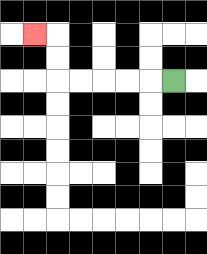{'start': '[7, 3]', 'end': '[1, 1]', 'path_directions': 'L,L,L,L,L,U,U,L', 'path_coordinates': '[[7, 3], [6, 3], [5, 3], [4, 3], [3, 3], [2, 3], [2, 2], [2, 1], [1, 1]]'}